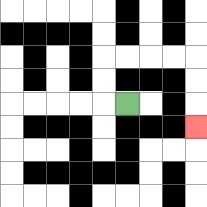{'start': '[5, 4]', 'end': '[8, 5]', 'path_directions': 'L,U,U,R,R,R,R,D,D,D', 'path_coordinates': '[[5, 4], [4, 4], [4, 3], [4, 2], [5, 2], [6, 2], [7, 2], [8, 2], [8, 3], [8, 4], [8, 5]]'}